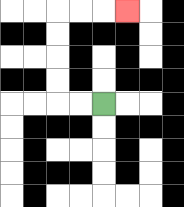{'start': '[4, 4]', 'end': '[5, 0]', 'path_directions': 'L,L,U,U,U,U,R,R,R', 'path_coordinates': '[[4, 4], [3, 4], [2, 4], [2, 3], [2, 2], [2, 1], [2, 0], [3, 0], [4, 0], [5, 0]]'}